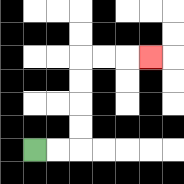{'start': '[1, 6]', 'end': '[6, 2]', 'path_directions': 'R,R,U,U,U,U,R,R,R', 'path_coordinates': '[[1, 6], [2, 6], [3, 6], [3, 5], [3, 4], [3, 3], [3, 2], [4, 2], [5, 2], [6, 2]]'}